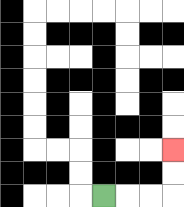{'start': '[4, 8]', 'end': '[7, 6]', 'path_directions': 'R,R,R,U,U', 'path_coordinates': '[[4, 8], [5, 8], [6, 8], [7, 8], [7, 7], [7, 6]]'}